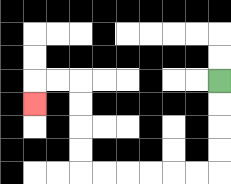{'start': '[9, 3]', 'end': '[1, 4]', 'path_directions': 'D,D,D,D,L,L,L,L,L,L,U,U,U,U,L,L,D', 'path_coordinates': '[[9, 3], [9, 4], [9, 5], [9, 6], [9, 7], [8, 7], [7, 7], [6, 7], [5, 7], [4, 7], [3, 7], [3, 6], [3, 5], [3, 4], [3, 3], [2, 3], [1, 3], [1, 4]]'}